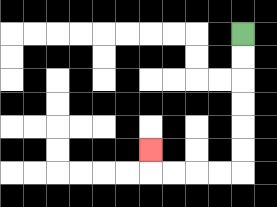{'start': '[10, 1]', 'end': '[6, 6]', 'path_directions': 'D,D,D,D,D,D,L,L,L,L,U', 'path_coordinates': '[[10, 1], [10, 2], [10, 3], [10, 4], [10, 5], [10, 6], [10, 7], [9, 7], [8, 7], [7, 7], [6, 7], [6, 6]]'}